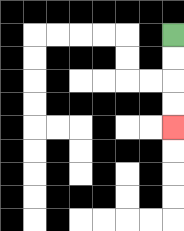{'start': '[7, 1]', 'end': '[7, 5]', 'path_directions': 'D,D,D,D', 'path_coordinates': '[[7, 1], [7, 2], [7, 3], [7, 4], [7, 5]]'}